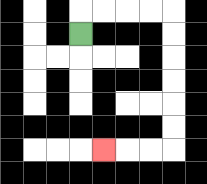{'start': '[3, 1]', 'end': '[4, 6]', 'path_directions': 'U,R,R,R,R,D,D,D,D,D,D,L,L,L', 'path_coordinates': '[[3, 1], [3, 0], [4, 0], [5, 0], [6, 0], [7, 0], [7, 1], [7, 2], [7, 3], [7, 4], [7, 5], [7, 6], [6, 6], [5, 6], [4, 6]]'}